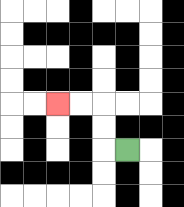{'start': '[5, 6]', 'end': '[2, 4]', 'path_directions': 'L,U,U,L,L', 'path_coordinates': '[[5, 6], [4, 6], [4, 5], [4, 4], [3, 4], [2, 4]]'}